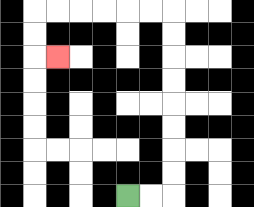{'start': '[5, 8]', 'end': '[2, 2]', 'path_directions': 'R,R,U,U,U,U,U,U,U,U,L,L,L,L,L,L,D,D,R', 'path_coordinates': '[[5, 8], [6, 8], [7, 8], [7, 7], [7, 6], [7, 5], [7, 4], [7, 3], [7, 2], [7, 1], [7, 0], [6, 0], [5, 0], [4, 0], [3, 0], [2, 0], [1, 0], [1, 1], [1, 2], [2, 2]]'}